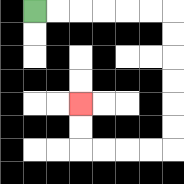{'start': '[1, 0]', 'end': '[3, 4]', 'path_directions': 'R,R,R,R,R,R,D,D,D,D,D,D,L,L,L,L,U,U', 'path_coordinates': '[[1, 0], [2, 0], [3, 0], [4, 0], [5, 0], [6, 0], [7, 0], [7, 1], [7, 2], [7, 3], [7, 4], [7, 5], [7, 6], [6, 6], [5, 6], [4, 6], [3, 6], [3, 5], [3, 4]]'}